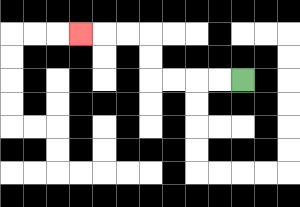{'start': '[10, 3]', 'end': '[3, 1]', 'path_directions': 'L,L,L,L,U,U,L,L,L', 'path_coordinates': '[[10, 3], [9, 3], [8, 3], [7, 3], [6, 3], [6, 2], [6, 1], [5, 1], [4, 1], [3, 1]]'}